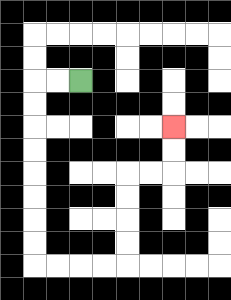{'start': '[3, 3]', 'end': '[7, 5]', 'path_directions': 'L,L,D,D,D,D,D,D,D,D,R,R,R,R,U,U,U,U,R,R,U,U', 'path_coordinates': '[[3, 3], [2, 3], [1, 3], [1, 4], [1, 5], [1, 6], [1, 7], [1, 8], [1, 9], [1, 10], [1, 11], [2, 11], [3, 11], [4, 11], [5, 11], [5, 10], [5, 9], [5, 8], [5, 7], [6, 7], [7, 7], [7, 6], [7, 5]]'}